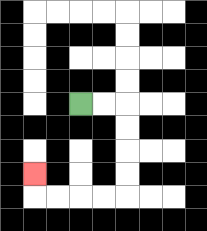{'start': '[3, 4]', 'end': '[1, 7]', 'path_directions': 'R,R,D,D,D,D,L,L,L,L,U', 'path_coordinates': '[[3, 4], [4, 4], [5, 4], [5, 5], [5, 6], [5, 7], [5, 8], [4, 8], [3, 8], [2, 8], [1, 8], [1, 7]]'}